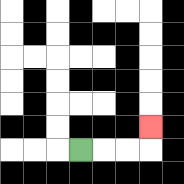{'start': '[3, 6]', 'end': '[6, 5]', 'path_directions': 'R,R,R,U', 'path_coordinates': '[[3, 6], [4, 6], [5, 6], [6, 6], [6, 5]]'}